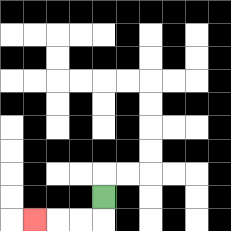{'start': '[4, 8]', 'end': '[1, 9]', 'path_directions': 'D,L,L,L', 'path_coordinates': '[[4, 8], [4, 9], [3, 9], [2, 9], [1, 9]]'}